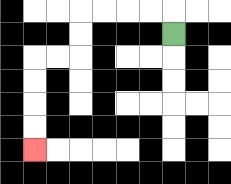{'start': '[7, 1]', 'end': '[1, 6]', 'path_directions': 'U,L,L,L,L,D,D,L,L,D,D,D,D', 'path_coordinates': '[[7, 1], [7, 0], [6, 0], [5, 0], [4, 0], [3, 0], [3, 1], [3, 2], [2, 2], [1, 2], [1, 3], [1, 4], [1, 5], [1, 6]]'}